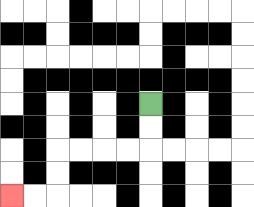{'start': '[6, 4]', 'end': '[0, 8]', 'path_directions': 'D,D,L,L,L,L,D,D,L,L', 'path_coordinates': '[[6, 4], [6, 5], [6, 6], [5, 6], [4, 6], [3, 6], [2, 6], [2, 7], [2, 8], [1, 8], [0, 8]]'}